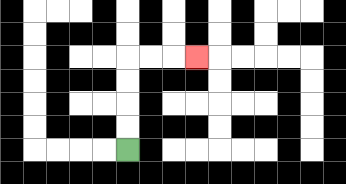{'start': '[5, 6]', 'end': '[8, 2]', 'path_directions': 'U,U,U,U,R,R,R', 'path_coordinates': '[[5, 6], [5, 5], [5, 4], [5, 3], [5, 2], [6, 2], [7, 2], [8, 2]]'}